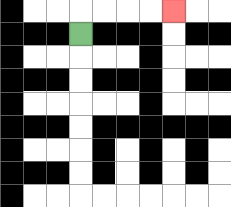{'start': '[3, 1]', 'end': '[7, 0]', 'path_directions': 'U,R,R,R,R', 'path_coordinates': '[[3, 1], [3, 0], [4, 0], [5, 0], [6, 0], [7, 0]]'}